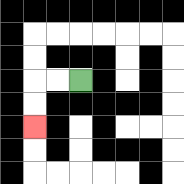{'start': '[3, 3]', 'end': '[1, 5]', 'path_directions': 'L,L,D,D', 'path_coordinates': '[[3, 3], [2, 3], [1, 3], [1, 4], [1, 5]]'}